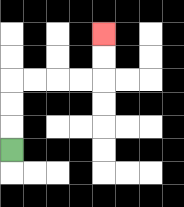{'start': '[0, 6]', 'end': '[4, 1]', 'path_directions': 'U,U,U,R,R,R,R,U,U', 'path_coordinates': '[[0, 6], [0, 5], [0, 4], [0, 3], [1, 3], [2, 3], [3, 3], [4, 3], [4, 2], [4, 1]]'}